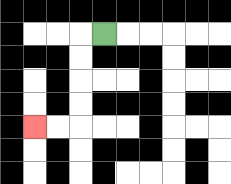{'start': '[4, 1]', 'end': '[1, 5]', 'path_directions': 'L,D,D,D,D,L,L', 'path_coordinates': '[[4, 1], [3, 1], [3, 2], [3, 3], [3, 4], [3, 5], [2, 5], [1, 5]]'}